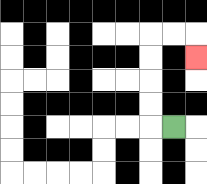{'start': '[7, 5]', 'end': '[8, 2]', 'path_directions': 'L,U,U,U,U,R,R,D', 'path_coordinates': '[[7, 5], [6, 5], [6, 4], [6, 3], [6, 2], [6, 1], [7, 1], [8, 1], [8, 2]]'}